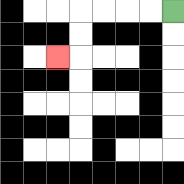{'start': '[7, 0]', 'end': '[2, 2]', 'path_directions': 'L,L,L,L,D,D,L', 'path_coordinates': '[[7, 0], [6, 0], [5, 0], [4, 0], [3, 0], [3, 1], [3, 2], [2, 2]]'}